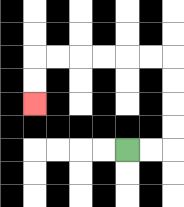{'start': '[5, 6]', 'end': '[1, 4]', 'path_directions': 'R,R,U,U,U,U,L,L,L,L,L,L,D,D', 'path_coordinates': '[[5, 6], [6, 6], [7, 6], [7, 5], [7, 4], [7, 3], [7, 2], [6, 2], [5, 2], [4, 2], [3, 2], [2, 2], [1, 2], [1, 3], [1, 4]]'}